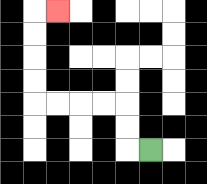{'start': '[6, 6]', 'end': '[2, 0]', 'path_directions': 'L,U,U,L,L,L,L,U,U,U,U,R', 'path_coordinates': '[[6, 6], [5, 6], [5, 5], [5, 4], [4, 4], [3, 4], [2, 4], [1, 4], [1, 3], [1, 2], [1, 1], [1, 0], [2, 0]]'}